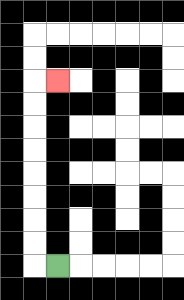{'start': '[2, 11]', 'end': '[2, 3]', 'path_directions': 'L,U,U,U,U,U,U,U,U,R', 'path_coordinates': '[[2, 11], [1, 11], [1, 10], [1, 9], [1, 8], [1, 7], [1, 6], [1, 5], [1, 4], [1, 3], [2, 3]]'}